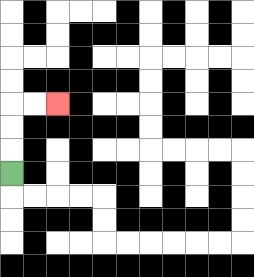{'start': '[0, 7]', 'end': '[2, 4]', 'path_directions': 'U,U,U,R,R', 'path_coordinates': '[[0, 7], [0, 6], [0, 5], [0, 4], [1, 4], [2, 4]]'}